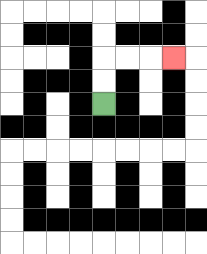{'start': '[4, 4]', 'end': '[7, 2]', 'path_directions': 'U,U,R,R,R', 'path_coordinates': '[[4, 4], [4, 3], [4, 2], [5, 2], [6, 2], [7, 2]]'}